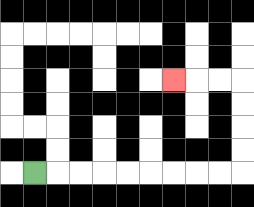{'start': '[1, 7]', 'end': '[7, 3]', 'path_directions': 'R,R,R,R,R,R,R,R,R,U,U,U,U,L,L,L', 'path_coordinates': '[[1, 7], [2, 7], [3, 7], [4, 7], [5, 7], [6, 7], [7, 7], [8, 7], [9, 7], [10, 7], [10, 6], [10, 5], [10, 4], [10, 3], [9, 3], [8, 3], [7, 3]]'}